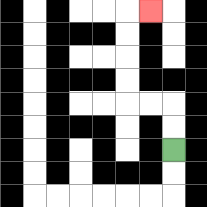{'start': '[7, 6]', 'end': '[6, 0]', 'path_directions': 'U,U,L,L,U,U,U,U,R', 'path_coordinates': '[[7, 6], [7, 5], [7, 4], [6, 4], [5, 4], [5, 3], [5, 2], [5, 1], [5, 0], [6, 0]]'}